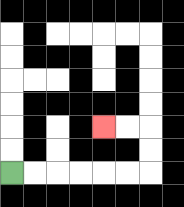{'start': '[0, 7]', 'end': '[4, 5]', 'path_directions': 'R,R,R,R,R,R,U,U,L,L', 'path_coordinates': '[[0, 7], [1, 7], [2, 7], [3, 7], [4, 7], [5, 7], [6, 7], [6, 6], [6, 5], [5, 5], [4, 5]]'}